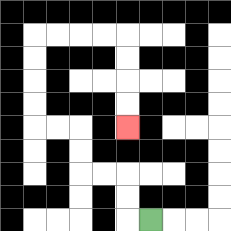{'start': '[6, 9]', 'end': '[5, 5]', 'path_directions': 'L,U,U,L,L,U,U,L,L,U,U,U,U,R,R,R,R,D,D,D,D', 'path_coordinates': '[[6, 9], [5, 9], [5, 8], [5, 7], [4, 7], [3, 7], [3, 6], [3, 5], [2, 5], [1, 5], [1, 4], [1, 3], [1, 2], [1, 1], [2, 1], [3, 1], [4, 1], [5, 1], [5, 2], [5, 3], [5, 4], [5, 5]]'}